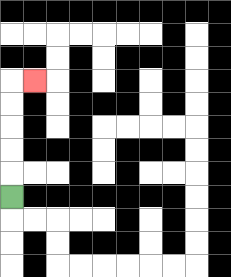{'start': '[0, 8]', 'end': '[1, 3]', 'path_directions': 'U,U,U,U,U,R', 'path_coordinates': '[[0, 8], [0, 7], [0, 6], [0, 5], [0, 4], [0, 3], [1, 3]]'}